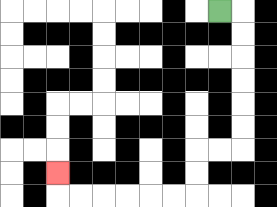{'start': '[9, 0]', 'end': '[2, 7]', 'path_directions': 'R,D,D,D,D,D,D,L,L,D,D,L,L,L,L,L,L,U', 'path_coordinates': '[[9, 0], [10, 0], [10, 1], [10, 2], [10, 3], [10, 4], [10, 5], [10, 6], [9, 6], [8, 6], [8, 7], [8, 8], [7, 8], [6, 8], [5, 8], [4, 8], [3, 8], [2, 8], [2, 7]]'}